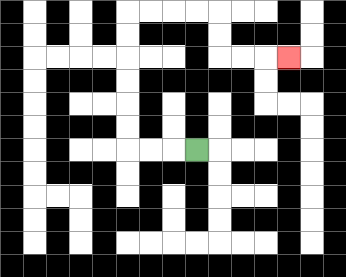{'start': '[8, 6]', 'end': '[12, 2]', 'path_directions': 'L,L,L,U,U,U,U,U,U,R,R,R,R,D,D,R,R,R', 'path_coordinates': '[[8, 6], [7, 6], [6, 6], [5, 6], [5, 5], [5, 4], [5, 3], [5, 2], [5, 1], [5, 0], [6, 0], [7, 0], [8, 0], [9, 0], [9, 1], [9, 2], [10, 2], [11, 2], [12, 2]]'}